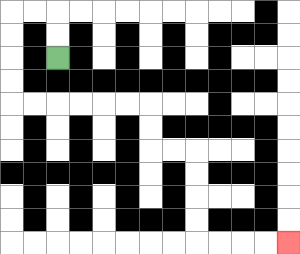{'start': '[2, 2]', 'end': '[12, 10]', 'path_directions': 'U,U,L,L,D,D,D,D,R,R,R,R,R,R,D,D,R,R,D,D,D,D,R,R,R,R', 'path_coordinates': '[[2, 2], [2, 1], [2, 0], [1, 0], [0, 0], [0, 1], [0, 2], [0, 3], [0, 4], [1, 4], [2, 4], [3, 4], [4, 4], [5, 4], [6, 4], [6, 5], [6, 6], [7, 6], [8, 6], [8, 7], [8, 8], [8, 9], [8, 10], [9, 10], [10, 10], [11, 10], [12, 10]]'}